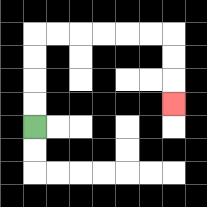{'start': '[1, 5]', 'end': '[7, 4]', 'path_directions': 'U,U,U,U,R,R,R,R,R,R,D,D,D', 'path_coordinates': '[[1, 5], [1, 4], [1, 3], [1, 2], [1, 1], [2, 1], [3, 1], [4, 1], [5, 1], [6, 1], [7, 1], [7, 2], [7, 3], [7, 4]]'}